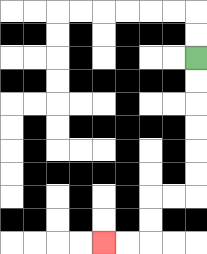{'start': '[8, 2]', 'end': '[4, 10]', 'path_directions': 'D,D,D,D,D,D,L,L,D,D,L,L', 'path_coordinates': '[[8, 2], [8, 3], [8, 4], [8, 5], [8, 6], [8, 7], [8, 8], [7, 8], [6, 8], [6, 9], [6, 10], [5, 10], [4, 10]]'}